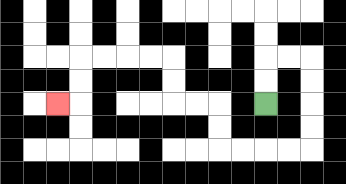{'start': '[11, 4]', 'end': '[2, 4]', 'path_directions': 'U,U,R,R,D,D,D,D,L,L,L,L,U,U,L,L,U,U,L,L,L,L,D,D,L', 'path_coordinates': '[[11, 4], [11, 3], [11, 2], [12, 2], [13, 2], [13, 3], [13, 4], [13, 5], [13, 6], [12, 6], [11, 6], [10, 6], [9, 6], [9, 5], [9, 4], [8, 4], [7, 4], [7, 3], [7, 2], [6, 2], [5, 2], [4, 2], [3, 2], [3, 3], [3, 4], [2, 4]]'}